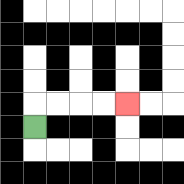{'start': '[1, 5]', 'end': '[5, 4]', 'path_directions': 'U,R,R,R,R', 'path_coordinates': '[[1, 5], [1, 4], [2, 4], [3, 4], [4, 4], [5, 4]]'}